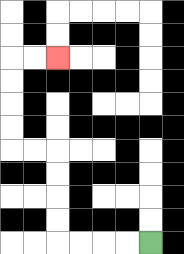{'start': '[6, 10]', 'end': '[2, 2]', 'path_directions': 'L,L,L,L,U,U,U,U,L,L,U,U,U,U,R,R', 'path_coordinates': '[[6, 10], [5, 10], [4, 10], [3, 10], [2, 10], [2, 9], [2, 8], [2, 7], [2, 6], [1, 6], [0, 6], [0, 5], [0, 4], [0, 3], [0, 2], [1, 2], [2, 2]]'}